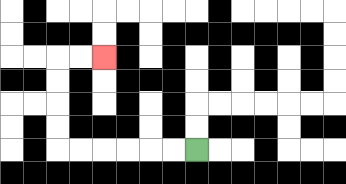{'start': '[8, 6]', 'end': '[4, 2]', 'path_directions': 'L,L,L,L,L,L,U,U,U,U,R,R', 'path_coordinates': '[[8, 6], [7, 6], [6, 6], [5, 6], [4, 6], [3, 6], [2, 6], [2, 5], [2, 4], [2, 3], [2, 2], [3, 2], [4, 2]]'}